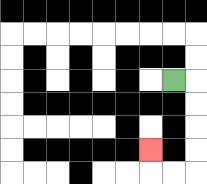{'start': '[7, 3]', 'end': '[6, 6]', 'path_directions': 'R,D,D,D,D,L,L,U', 'path_coordinates': '[[7, 3], [8, 3], [8, 4], [8, 5], [8, 6], [8, 7], [7, 7], [6, 7], [6, 6]]'}